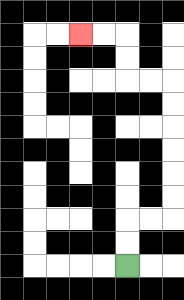{'start': '[5, 11]', 'end': '[3, 1]', 'path_directions': 'U,U,R,R,U,U,U,U,U,U,L,L,U,U,L,L', 'path_coordinates': '[[5, 11], [5, 10], [5, 9], [6, 9], [7, 9], [7, 8], [7, 7], [7, 6], [7, 5], [7, 4], [7, 3], [6, 3], [5, 3], [5, 2], [5, 1], [4, 1], [3, 1]]'}